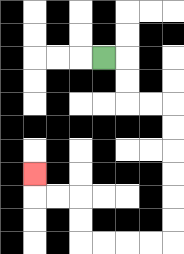{'start': '[4, 2]', 'end': '[1, 7]', 'path_directions': 'R,D,D,R,R,D,D,D,D,D,D,L,L,L,L,U,U,L,L,U', 'path_coordinates': '[[4, 2], [5, 2], [5, 3], [5, 4], [6, 4], [7, 4], [7, 5], [7, 6], [7, 7], [7, 8], [7, 9], [7, 10], [6, 10], [5, 10], [4, 10], [3, 10], [3, 9], [3, 8], [2, 8], [1, 8], [1, 7]]'}